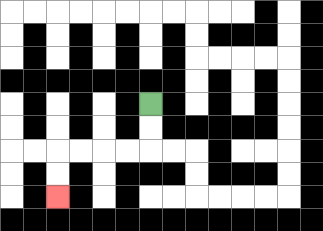{'start': '[6, 4]', 'end': '[2, 8]', 'path_directions': 'D,D,L,L,L,L,D,D', 'path_coordinates': '[[6, 4], [6, 5], [6, 6], [5, 6], [4, 6], [3, 6], [2, 6], [2, 7], [2, 8]]'}